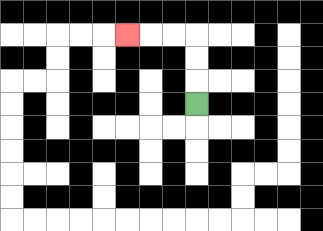{'start': '[8, 4]', 'end': '[5, 1]', 'path_directions': 'U,U,U,L,L,L', 'path_coordinates': '[[8, 4], [8, 3], [8, 2], [8, 1], [7, 1], [6, 1], [5, 1]]'}